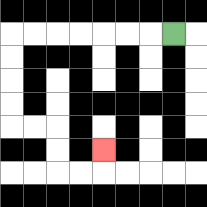{'start': '[7, 1]', 'end': '[4, 6]', 'path_directions': 'L,L,L,L,L,L,L,D,D,D,D,R,R,D,D,R,R,U', 'path_coordinates': '[[7, 1], [6, 1], [5, 1], [4, 1], [3, 1], [2, 1], [1, 1], [0, 1], [0, 2], [0, 3], [0, 4], [0, 5], [1, 5], [2, 5], [2, 6], [2, 7], [3, 7], [4, 7], [4, 6]]'}